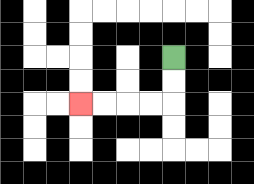{'start': '[7, 2]', 'end': '[3, 4]', 'path_directions': 'D,D,L,L,L,L', 'path_coordinates': '[[7, 2], [7, 3], [7, 4], [6, 4], [5, 4], [4, 4], [3, 4]]'}